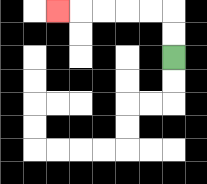{'start': '[7, 2]', 'end': '[2, 0]', 'path_directions': 'U,U,L,L,L,L,L', 'path_coordinates': '[[7, 2], [7, 1], [7, 0], [6, 0], [5, 0], [4, 0], [3, 0], [2, 0]]'}